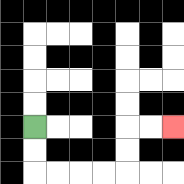{'start': '[1, 5]', 'end': '[7, 5]', 'path_directions': 'D,D,R,R,R,R,U,U,R,R', 'path_coordinates': '[[1, 5], [1, 6], [1, 7], [2, 7], [3, 7], [4, 7], [5, 7], [5, 6], [5, 5], [6, 5], [7, 5]]'}